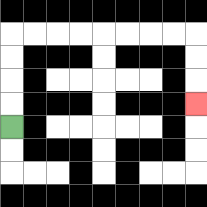{'start': '[0, 5]', 'end': '[8, 4]', 'path_directions': 'U,U,U,U,R,R,R,R,R,R,R,R,D,D,D', 'path_coordinates': '[[0, 5], [0, 4], [0, 3], [0, 2], [0, 1], [1, 1], [2, 1], [3, 1], [4, 1], [5, 1], [6, 1], [7, 1], [8, 1], [8, 2], [8, 3], [8, 4]]'}